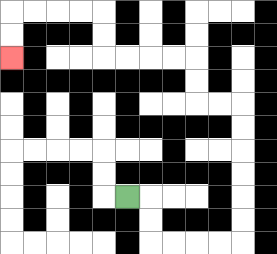{'start': '[5, 8]', 'end': '[0, 2]', 'path_directions': 'R,D,D,R,R,R,R,U,U,U,U,U,U,L,L,U,U,L,L,L,L,U,U,L,L,L,L,D,D', 'path_coordinates': '[[5, 8], [6, 8], [6, 9], [6, 10], [7, 10], [8, 10], [9, 10], [10, 10], [10, 9], [10, 8], [10, 7], [10, 6], [10, 5], [10, 4], [9, 4], [8, 4], [8, 3], [8, 2], [7, 2], [6, 2], [5, 2], [4, 2], [4, 1], [4, 0], [3, 0], [2, 0], [1, 0], [0, 0], [0, 1], [0, 2]]'}